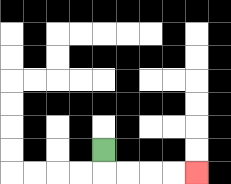{'start': '[4, 6]', 'end': '[8, 7]', 'path_directions': 'D,R,R,R,R', 'path_coordinates': '[[4, 6], [4, 7], [5, 7], [6, 7], [7, 7], [8, 7]]'}